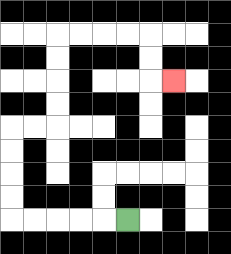{'start': '[5, 9]', 'end': '[7, 3]', 'path_directions': 'L,L,L,L,L,U,U,U,U,R,R,U,U,U,U,R,R,R,R,D,D,R', 'path_coordinates': '[[5, 9], [4, 9], [3, 9], [2, 9], [1, 9], [0, 9], [0, 8], [0, 7], [0, 6], [0, 5], [1, 5], [2, 5], [2, 4], [2, 3], [2, 2], [2, 1], [3, 1], [4, 1], [5, 1], [6, 1], [6, 2], [6, 3], [7, 3]]'}